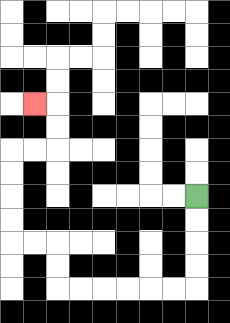{'start': '[8, 8]', 'end': '[1, 4]', 'path_directions': 'D,D,D,D,L,L,L,L,L,L,U,U,L,L,U,U,U,U,R,R,U,U,L', 'path_coordinates': '[[8, 8], [8, 9], [8, 10], [8, 11], [8, 12], [7, 12], [6, 12], [5, 12], [4, 12], [3, 12], [2, 12], [2, 11], [2, 10], [1, 10], [0, 10], [0, 9], [0, 8], [0, 7], [0, 6], [1, 6], [2, 6], [2, 5], [2, 4], [1, 4]]'}